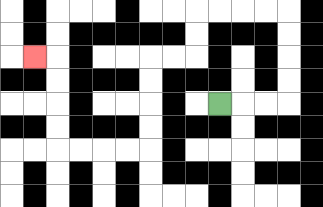{'start': '[9, 4]', 'end': '[1, 2]', 'path_directions': 'R,R,R,U,U,U,U,L,L,L,L,D,D,L,L,D,D,D,D,L,L,L,L,U,U,U,U,L', 'path_coordinates': '[[9, 4], [10, 4], [11, 4], [12, 4], [12, 3], [12, 2], [12, 1], [12, 0], [11, 0], [10, 0], [9, 0], [8, 0], [8, 1], [8, 2], [7, 2], [6, 2], [6, 3], [6, 4], [6, 5], [6, 6], [5, 6], [4, 6], [3, 6], [2, 6], [2, 5], [2, 4], [2, 3], [2, 2], [1, 2]]'}